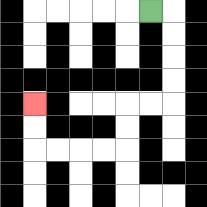{'start': '[6, 0]', 'end': '[1, 4]', 'path_directions': 'R,D,D,D,D,L,L,D,D,L,L,L,L,U,U', 'path_coordinates': '[[6, 0], [7, 0], [7, 1], [7, 2], [7, 3], [7, 4], [6, 4], [5, 4], [5, 5], [5, 6], [4, 6], [3, 6], [2, 6], [1, 6], [1, 5], [1, 4]]'}